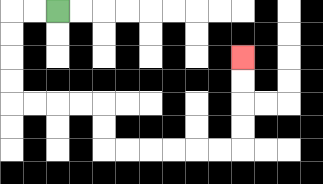{'start': '[2, 0]', 'end': '[10, 2]', 'path_directions': 'L,L,D,D,D,D,R,R,R,R,D,D,R,R,R,R,R,R,U,U,U,U', 'path_coordinates': '[[2, 0], [1, 0], [0, 0], [0, 1], [0, 2], [0, 3], [0, 4], [1, 4], [2, 4], [3, 4], [4, 4], [4, 5], [4, 6], [5, 6], [6, 6], [7, 6], [8, 6], [9, 6], [10, 6], [10, 5], [10, 4], [10, 3], [10, 2]]'}